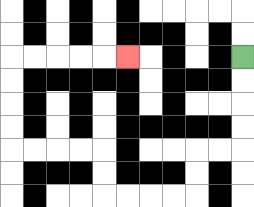{'start': '[10, 2]', 'end': '[5, 2]', 'path_directions': 'D,D,D,D,L,L,D,D,L,L,L,L,U,U,L,L,L,L,U,U,U,U,R,R,R,R,R', 'path_coordinates': '[[10, 2], [10, 3], [10, 4], [10, 5], [10, 6], [9, 6], [8, 6], [8, 7], [8, 8], [7, 8], [6, 8], [5, 8], [4, 8], [4, 7], [4, 6], [3, 6], [2, 6], [1, 6], [0, 6], [0, 5], [0, 4], [0, 3], [0, 2], [1, 2], [2, 2], [3, 2], [4, 2], [5, 2]]'}